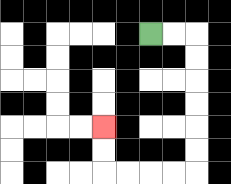{'start': '[6, 1]', 'end': '[4, 5]', 'path_directions': 'R,R,D,D,D,D,D,D,L,L,L,L,U,U', 'path_coordinates': '[[6, 1], [7, 1], [8, 1], [8, 2], [8, 3], [8, 4], [8, 5], [8, 6], [8, 7], [7, 7], [6, 7], [5, 7], [4, 7], [4, 6], [4, 5]]'}